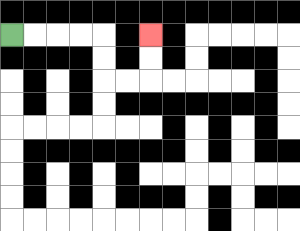{'start': '[0, 1]', 'end': '[6, 1]', 'path_directions': 'R,R,R,R,D,D,R,R,U,U', 'path_coordinates': '[[0, 1], [1, 1], [2, 1], [3, 1], [4, 1], [4, 2], [4, 3], [5, 3], [6, 3], [6, 2], [6, 1]]'}